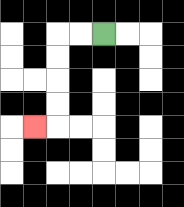{'start': '[4, 1]', 'end': '[1, 5]', 'path_directions': 'L,L,D,D,D,D,L', 'path_coordinates': '[[4, 1], [3, 1], [2, 1], [2, 2], [2, 3], [2, 4], [2, 5], [1, 5]]'}